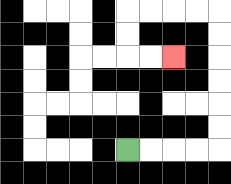{'start': '[5, 6]', 'end': '[7, 2]', 'path_directions': 'R,R,R,R,U,U,U,U,U,U,L,L,L,L,D,D,R,R', 'path_coordinates': '[[5, 6], [6, 6], [7, 6], [8, 6], [9, 6], [9, 5], [9, 4], [9, 3], [9, 2], [9, 1], [9, 0], [8, 0], [7, 0], [6, 0], [5, 0], [5, 1], [5, 2], [6, 2], [7, 2]]'}